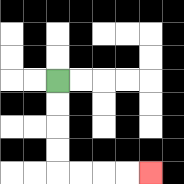{'start': '[2, 3]', 'end': '[6, 7]', 'path_directions': 'D,D,D,D,R,R,R,R', 'path_coordinates': '[[2, 3], [2, 4], [2, 5], [2, 6], [2, 7], [3, 7], [4, 7], [5, 7], [6, 7]]'}